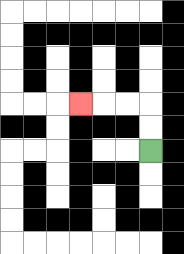{'start': '[6, 6]', 'end': '[3, 4]', 'path_directions': 'U,U,L,L,L', 'path_coordinates': '[[6, 6], [6, 5], [6, 4], [5, 4], [4, 4], [3, 4]]'}